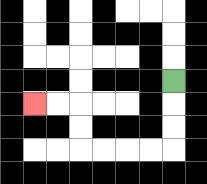{'start': '[7, 3]', 'end': '[1, 4]', 'path_directions': 'D,D,D,L,L,L,L,U,U,L,L', 'path_coordinates': '[[7, 3], [7, 4], [7, 5], [7, 6], [6, 6], [5, 6], [4, 6], [3, 6], [3, 5], [3, 4], [2, 4], [1, 4]]'}